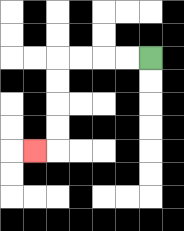{'start': '[6, 2]', 'end': '[1, 6]', 'path_directions': 'L,L,L,L,D,D,D,D,L', 'path_coordinates': '[[6, 2], [5, 2], [4, 2], [3, 2], [2, 2], [2, 3], [2, 4], [2, 5], [2, 6], [1, 6]]'}